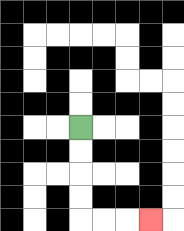{'start': '[3, 5]', 'end': '[6, 9]', 'path_directions': 'D,D,D,D,R,R,R', 'path_coordinates': '[[3, 5], [3, 6], [3, 7], [3, 8], [3, 9], [4, 9], [5, 9], [6, 9]]'}